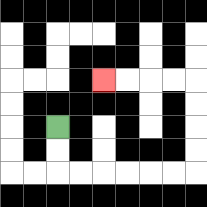{'start': '[2, 5]', 'end': '[4, 3]', 'path_directions': 'D,D,R,R,R,R,R,R,U,U,U,U,L,L,L,L', 'path_coordinates': '[[2, 5], [2, 6], [2, 7], [3, 7], [4, 7], [5, 7], [6, 7], [7, 7], [8, 7], [8, 6], [8, 5], [8, 4], [8, 3], [7, 3], [6, 3], [5, 3], [4, 3]]'}